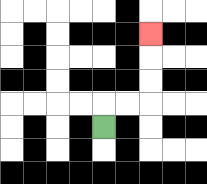{'start': '[4, 5]', 'end': '[6, 1]', 'path_directions': 'U,R,R,U,U,U', 'path_coordinates': '[[4, 5], [4, 4], [5, 4], [6, 4], [6, 3], [6, 2], [6, 1]]'}